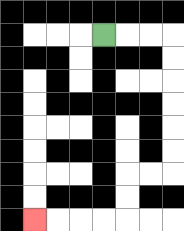{'start': '[4, 1]', 'end': '[1, 9]', 'path_directions': 'R,R,R,D,D,D,D,D,D,L,L,D,D,L,L,L,L', 'path_coordinates': '[[4, 1], [5, 1], [6, 1], [7, 1], [7, 2], [7, 3], [7, 4], [7, 5], [7, 6], [7, 7], [6, 7], [5, 7], [5, 8], [5, 9], [4, 9], [3, 9], [2, 9], [1, 9]]'}